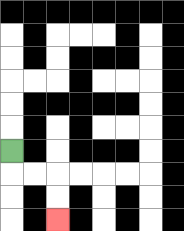{'start': '[0, 6]', 'end': '[2, 9]', 'path_directions': 'D,R,R,D,D', 'path_coordinates': '[[0, 6], [0, 7], [1, 7], [2, 7], [2, 8], [2, 9]]'}